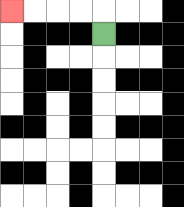{'start': '[4, 1]', 'end': '[0, 0]', 'path_directions': 'U,L,L,L,L', 'path_coordinates': '[[4, 1], [4, 0], [3, 0], [2, 0], [1, 0], [0, 0]]'}